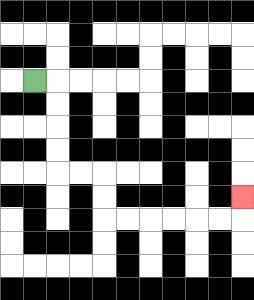{'start': '[1, 3]', 'end': '[10, 8]', 'path_directions': 'R,D,D,D,D,R,R,D,D,R,R,R,R,R,R,U', 'path_coordinates': '[[1, 3], [2, 3], [2, 4], [2, 5], [2, 6], [2, 7], [3, 7], [4, 7], [4, 8], [4, 9], [5, 9], [6, 9], [7, 9], [8, 9], [9, 9], [10, 9], [10, 8]]'}